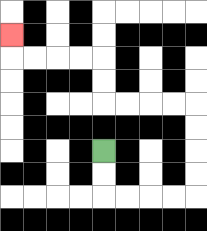{'start': '[4, 6]', 'end': '[0, 1]', 'path_directions': 'D,D,R,R,R,R,U,U,U,U,L,L,L,L,U,U,L,L,L,L,U', 'path_coordinates': '[[4, 6], [4, 7], [4, 8], [5, 8], [6, 8], [7, 8], [8, 8], [8, 7], [8, 6], [8, 5], [8, 4], [7, 4], [6, 4], [5, 4], [4, 4], [4, 3], [4, 2], [3, 2], [2, 2], [1, 2], [0, 2], [0, 1]]'}